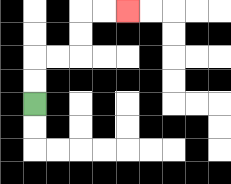{'start': '[1, 4]', 'end': '[5, 0]', 'path_directions': 'U,U,R,R,U,U,R,R', 'path_coordinates': '[[1, 4], [1, 3], [1, 2], [2, 2], [3, 2], [3, 1], [3, 0], [4, 0], [5, 0]]'}